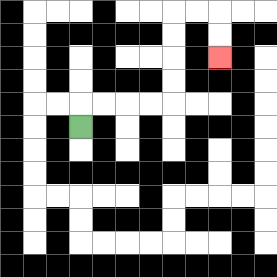{'start': '[3, 5]', 'end': '[9, 2]', 'path_directions': 'U,R,R,R,R,U,U,U,U,R,R,D,D', 'path_coordinates': '[[3, 5], [3, 4], [4, 4], [5, 4], [6, 4], [7, 4], [7, 3], [7, 2], [7, 1], [7, 0], [8, 0], [9, 0], [9, 1], [9, 2]]'}